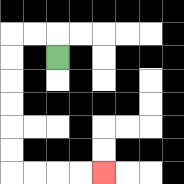{'start': '[2, 2]', 'end': '[4, 7]', 'path_directions': 'U,L,L,D,D,D,D,D,D,R,R,R,R', 'path_coordinates': '[[2, 2], [2, 1], [1, 1], [0, 1], [0, 2], [0, 3], [0, 4], [0, 5], [0, 6], [0, 7], [1, 7], [2, 7], [3, 7], [4, 7]]'}